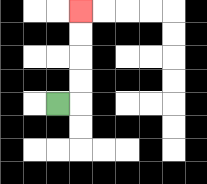{'start': '[2, 4]', 'end': '[3, 0]', 'path_directions': 'R,U,U,U,U', 'path_coordinates': '[[2, 4], [3, 4], [3, 3], [3, 2], [3, 1], [3, 0]]'}